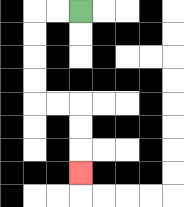{'start': '[3, 0]', 'end': '[3, 7]', 'path_directions': 'L,L,D,D,D,D,R,R,D,D,D', 'path_coordinates': '[[3, 0], [2, 0], [1, 0], [1, 1], [1, 2], [1, 3], [1, 4], [2, 4], [3, 4], [3, 5], [3, 6], [3, 7]]'}